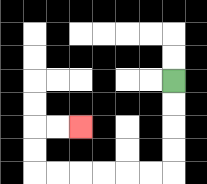{'start': '[7, 3]', 'end': '[3, 5]', 'path_directions': 'D,D,D,D,L,L,L,L,L,L,U,U,R,R', 'path_coordinates': '[[7, 3], [7, 4], [7, 5], [7, 6], [7, 7], [6, 7], [5, 7], [4, 7], [3, 7], [2, 7], [1, 7], [1, 6], [1, 5], [2, 5], [3, 5]]'}